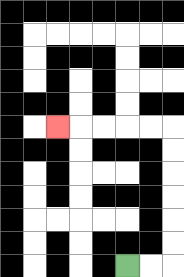{'start': '[5, 11]', 'end': '[2, 5]', 'path_directions': 'R,R,U,U,U,U,U,U,L,L,L,L,L', 'path_coordinates': '[[5, 11], [6, 11], [7, 11], [7, 10], [7, 9], [7, 8], [7, 7], [7, 6], [7, 5], [6, 5], [5, 5], [4, 5], [3, 5], [2, 5]]'}